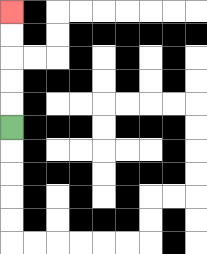{'start': '[0, 5]', 'end': '[0, 0]', 'path_directions': 'U,U,U,U,U', 'path_coordinates': '[[0, 5], [0, 4], [0, 3], [0, 2], [0, 1], [0, 0]]'}